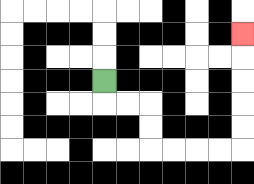{'start': '[4, 3]', 'end': '[10, 1]', 'path_directions': 'D,R,R,D,D,R,R,R,R,U,U,U,U,U', 'path_coordinates': '[[4, 3], [4, 4], [5, 4], [6, 4], [6, 5], [6, 6], [7, 6], [8, 6], [9, 6], [10, 6], [10, 5], [10, 4], [10, 3], [10, 2], [10, 1]]'}